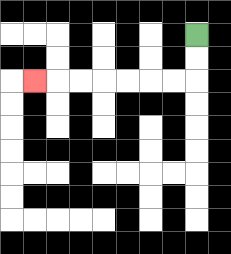{'start': '[8, 1]', 'end': '[1, 3]', 'path_directions': 'D,D,L,L,L,L,L,L,L', 'path_coordinates': '[[8, 1], [8, 2], [8, 3], [7, 3], [6, 3], [5, 3], [4, 3], [3, 3], [2, 3], [1, 3]]'}